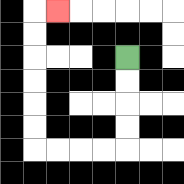{'start': '[5, 2]', 'end': '[2, 0]', 'path_directions': 'D,D,D,D,L,L,L,L,U,U,U,U,U,U,R', 'path_coordinates': '[[5, 2], [5, 3], [5, 4], [5, 5], [5, 6], [4, 6], [3, 6], [2, 6], [1, 6], [1, 5], [1, 4], [1, 3], [1, 2], [1, 1], [1, 0], [2, 0]]'}